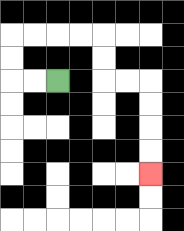{'start': '[2, 3]', 'end': '[6, 7]', 'path_directions': 'L,L,U,U,R,R,R,R,D,D,R,R,D,D,D,D', 'path_coordinates': '[[2, 3], [1, 3], [0, 3], [0, 2], [0, 1], [1, 1], [2, 1], [3, 1], [4, 1], [4, 2], [4, 3], [5, 3], [6, 3], [6, 4], [6, 5], [6, 6], [6, 7]]'}